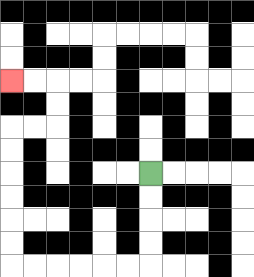{'start': '[6, 7]', 'end': '[0, 3]', 'path_directions': 'D,D,D,D,L,L,L,L,L,L,U,U,U,U,U,U,R,R,U,U,L,L', 'path_coordinates': '[[6, 7], [6, 8], [6, 9], [6, 10], [6, 11], [5, 11], [4, 11], [3, 11], [2, 11], [1, 11], [0, 11], [0, 10], [0, 9], [0, 8], [0, 7], [0, 6], [0, 5], [1, 5], [2, 5], [2, 4], [2, 3], [1, 3], [0, 3]]'}